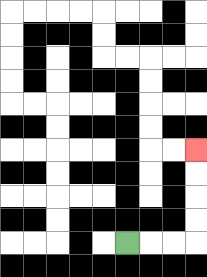{'start': '[5, 10]', 'end': '[8, 6]', 'path_directions': 'R,R,R,U,U,U,U', 'path_coordinates': '[[5, 10], [6, 10], [7, 10], [8, 10], [8, 9], [8, 8], [8, 7], [8, 6]]'}